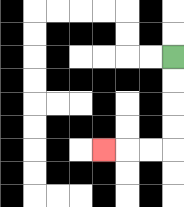{'start': '[7, 2]', 'end': '[4, 6]', 'path_directions': 'D,D,D,D,L,L,L', 'path_coordinates': '[[7, 2], [7, 3], [7, 4], [7, 5], [7, 6], [6, 6], [5, 6], [4, 6]]'}